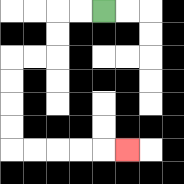{'start': '[4, 0]', 'end': '[5, 6]', 'path_directions': 'L,L,D,D,L,L,D,D,D,D,R,R,R,R,R', 'path_coordinates': '[[4, 0], [3, 0], [2, 0], [2, 1], [2, 2], [1, 2], [0, 2], [0, 3], [0, 4], [0, 5], [0, 6], [1, 6], [2, 6], [3, 6], [4, 6], [5, 6]]'}